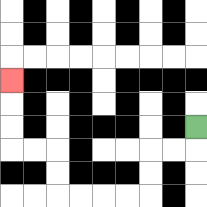{'start': '[8, 5]', 'end': '[0, 3]', 'path_directions': 'D,L,L,D,D,L,L,L,L,U,U,L,L,U,U,U', 'path_coordinates': '[[8, 5], [8, 6], [7, 6], [6, 6], [6, 7], [6, 8], [5, 8], [4, 8], [3, 8], [2, 8], [2, 7], [2, 6], [1, 6], [0, 6], [0, 5], [0, 4], [0, 3]]'}